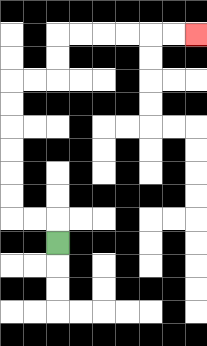{'start': '[2, 10]', 'end': '[8, 1]', 'path_directions': 'U,L,L,U,U,U,U,U,U,R,R,U,U,R,R,R,R,R,R', 'path_coordinates': '[[2, 10], [2, 9], [1, 9], [0, 9], [0, 8], [0, 7], [0, 6], [0, 5], [0, 4], [0, 3], [1, 3], [2, 3], [2, 2], [2, 1], [3, 1], [4, 1], [5, 1], [6, 1], [7, 1], [8, 1]]'}